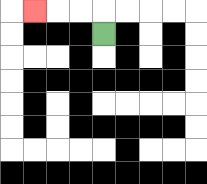{'start': '[4, 1]', 'end': '[1, 0]', 'path_directions': 'U,L,L,L', 'path_coordinates': '[[4, 1], [4, 0], [3, 0], [2, 0], [1, 0]]'}